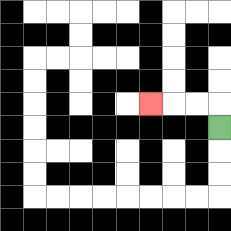{'start': '[9, 5]', 'end': '[6, 4]', 'path_directions': 'U,L,L,L', 'path_coordinates': '[[9, 5], [9, 4], [8, 4], [7, 4], [6, 4]]'}